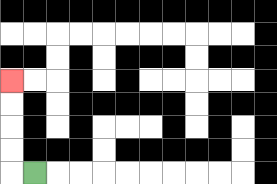{'start': '[1, 7]', 'end': '[0, 3]', 'path_directions': 'L,U,U,U,U', 'path_coordinates': '[[1, 7], [0, 7], [0, 6], [0, 5], [0, 4], [0, 3]]'}